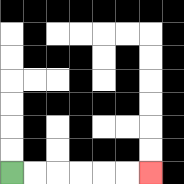{'start': '[0, 7]', 'end': '[6, 7]', 'path_directions': 'R,R,R,R,R,R', 'path_coordinates': '[[0, 7], [1, 7], [2, 7], [3, 7], [4, 7], [5, 7], [6, 7]]'}